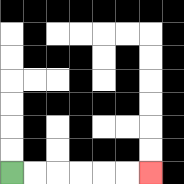{'start': '[0, 7]', 'end': '[6, 7]', 'path_directions': 'R,R,R,R,R,R', 'path_coordinates': '[[0, 7], [1, 7], [2, 7], [3, 7], [4, 7], [5, 7], [6, 7]]'}